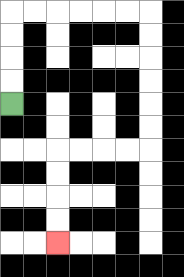{'start': '[0, 4]', 'end': '[2, 10]', 'path_directions': 'U,U,U,U,R,R,R,R,R,R,D,D,D,D,D,D,L,L,L,L,D,D,D,D', 'path_coordinates': '[[0, 4], [0, 3], [0, 2], [0, 1], [0, 0], [1, 0], [2, 0], [3, 0], [4, 0], [5, 0], [6, 0], [6, 1], [6, 2], [6, 3], [6, 4], [6, 5], [6, 6], [5, 6], [4, 6], [3, 6], [2, 6], [2, 7], [2, 8], [2, 9], [2, 10]]'}